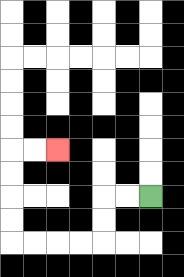{'start': '[6, 8]', 'end': '[2, 6]', 'path_directions': 'L,L,D,D,L,L,L,L,U,U,U,U,R,R', 'path_coordinates': '[[6, 8], [5, 8], [4, 8], [4, 9], [4, 10], [3, 10], [2, 10], [1, 10], [0, 10], [0, 9], [0, 8], [0, 7], [0, 6], [1, 6], [2, 6]]'}